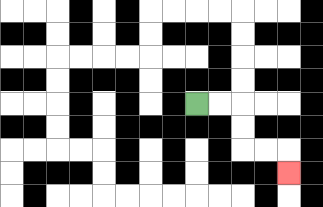{'start': '[8, 4]', 'end': '[12, 7]', 'path_directions': 'R,R,D,D,R,R,D', 'path_coordinates': '[[8, 4], [9, 4], [10, 4], [10, 5], [10, 6], [11, 6], [12, 6], [12, 7]]'}